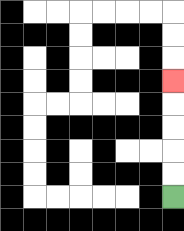{'start': '[7, 8]', 'end': '[7, 3]', 'path_directions': 'U,U,U,U,U', 'path_coordinates': '[[7, 8], [7, 7], [7, 6], [7, 5], [7, 4], [7, 3]]'}